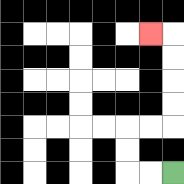{'start': '[7, 7]', 'end': '[6, 1]', 'path_directions': 'L,L,U,U,R,R,U,U,U,U,L', 'path_coordinates': '[[7, 7], [6, 7], [5, 7], [5, 6], [5, 5], [6, 5], [7, 5], [7, 4], [7, 3], [7, 2], [7, 1], [6, 1]]'}